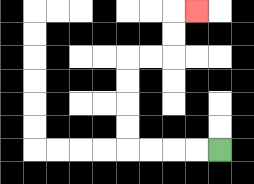{'start': '[9, 6]', 'end': '[8, 0]', 'path_directions': 'L,L,L,L,U,U,U,U,R,R,U,U,R', 'path_coordinates': '[[9, 6], [8, 6], [7, 6], [6, 6], [5, 6], [5, 5], [5, 4], [5, 3], [5, 2], [6, 2], [7, 2], [7, 1], [7, 0], [8, 0]]'}